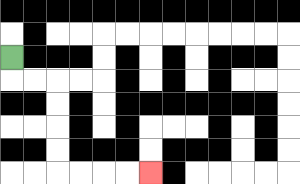{'start': '[0, 2]', 'end': '[6, 7]', 'path_directions': 'D,R,R,D,D,D,D,R,R,R,R', 'path_coordinates': '[[0, 2], [0, 3], [1, 3], [2, 3], [2, 4], [2, 5], [2, 6], [2, 7], [3, 7], [4, 7], [5, 7], [6, 7]]'}